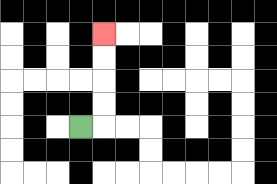{'start': '[3, 5]', 'end': '[4, 1]', 'path_directions': 'R,U,U,U,U', 'path_coordinates': '[[3, 5], [4, 5], [4, 4], [4, 3], [4, 2], [4, 1]]'}